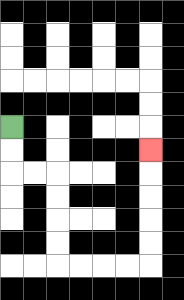{'start': '[0, 5]', 'end': '[6, 6]', 'path_directions': 'D,D,R,R,D,D,D,D,R,R,R,R,U,U,U,U,U', 'path_coordinates': '[[0, 5], [0, 6], [0, 7], [1, 7], [2, 7], [2, 8], [2, 9], [2, 10], [2, 11], [3, 11], [4, 11], [5, 11], [6, 11], [6, 10], [6, 9], [6, 8], [6, 7], [6, 6]]'}